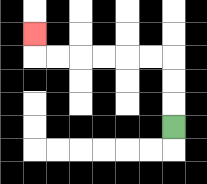{'start': '[7, 5]', 'end': '[1, 1]', 'path_directions': 'U,U,U,L,L,L,L,L,L,U', 'path_coordinates': '[[7, 5], [7, 4], [7, 3], [7, 2], [6, 2], [5, 2], [4, 2], [3, 2], [2, 2], [1, 2], [1, 1]]'}